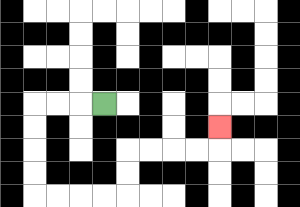{'start': '[4, 4]', 'end': '[9, 5]', 'path_directions': 'L,L,L,D,D,D,D,R,R,R,R,U,U,R,R,R,R,U', 'path_coordinates': '[[4, 4], [3, 4], [2, 4], [1, 4], [1, 5], [1, 6], [1, 7], [1, 8], [2, 8], [3, 8], [4, 8], [5, 8], [5, 7], [5, 6], [6, 6], [7, 6], [8, 6], [9, 6], [9, 5]]'}